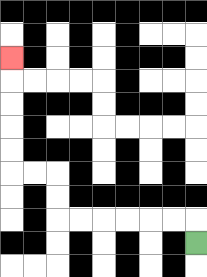{'start': '[8, 10]', 'end': '[0, 2]', 'path_directions': 'U,L,L,L,L,L,L,U,U,L,L,U,U,U,U,U', 'path_coordinates': '[[8, 10], [8, 9], [7, 9], [6, 9], [5, 9], [4, 9], [3, 9], [2, 9], [2, 8], [2, 7], [1, 7], [0, 7], [0, 6], [0, 5], [0, 4], [0, 3], [0, 2]]'}